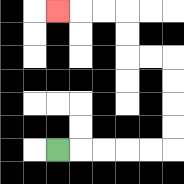{'start': '[2, 6]', 'end': '[2, 0]', 'path_directions': 'R,R,R,R,R,U,U,U,U,L,L,U,U,L,L,L', 'path_coordinates': '[[2, 6], [3, 6], [4, 6], [5, 6], [6, 6], [7, 6], [7, 5], [7, 4], [7, 3], [7, 2], [6, 2], [5, 2], [5, 1], [5, 0], [4, 0], [3, 0], [2, 0]]'}